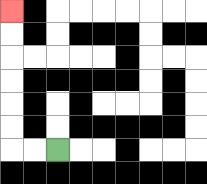{'start': '[2, 6]', 'end': '[0, 0]', 'path_directions': 'L,L,U,U,U,U,U,U', 'path_coordinates': '[[2, 6], [1, 6], [0, 6], [0, 5], [0, 4], [0, 3], [0, 2], [0, 1], [0, 0]]'}